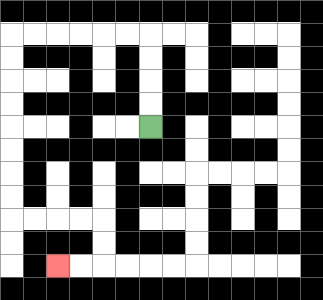{'start': '[6, 5]', 'end': '[2, 11]', 'path_directions': 'U,U,U,U,L,L,L,L,L,L,D,D,D,D,D,D,D,D,R,R,R,R,D,D,L,L', 'path_coordinates': '[[6, 5], [6, 4], [6, 3], [6, 2], [6, 1], [5, 1], [4, 1], [3, 1], [2, 1], [1, 1], [0, 1], [0, 2], [0, 3], [0, 4], [0, 5], [0, 6], [0, 7], [0, 8], [0, 9], [1, 9], [2, 9], [3, 9], [4, 9], [4, 10], [4, 11], [3, 11], [2, 11]]'}